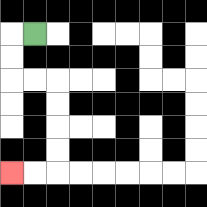{'start': '[1, 1]', 'end': '[0, 7]', 'path_directions': 'L,D,D,R,R,D,D,D,D,L,L', 'path_coordinates': '[[1, 1], [0, 1], [0, 2], [0, 3], [1, 3], [2, 3], [2, 4], [2, 5], [2, 6], [2, 7], [1, 7], [0, 7]]'}